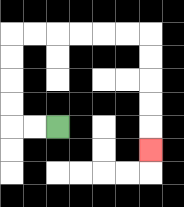{'start': '[2, 5]', 'end': '[6, 6]', 'path_directions': 'L,L,U,U,U,U,R,R,R,R,R,R,D,D,D,D,D', 'path_coordinates': '[[2, 5], [1, 5], [0, 5], [0, 4], [0, 3], [0, 2], [0, 1], [1, 1], [2, 1], [3, 1], [4, 1], [5, 1], [6, 1], [6, 2], [6, 3], [6, 4], [6, 5], [6, 6]]'}